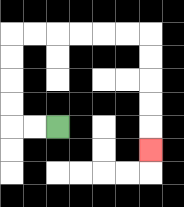{'start': '[2, 5]', 'end': '[6, 6]', 'path_directions': 'L,L,U,U,U,U,R,R,R,R,R,R,D,D,D,D,D', 'path_coordinates': '[[2, 5], [1, 5], [0, 5], [0, 4], [0, 3], [0, 2], [0, 1], [1, 1], [2, 1], [3, 1], [4, 1], [5, 1], [6, 1], [6, 2], [6, 3], [6, 4], [6, 5], [6, 6]]'}